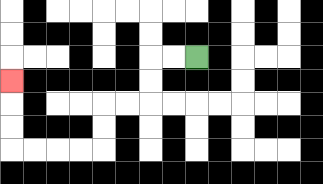{'start': '[8, 2]', 'end': '[0, 3]', 'path_directions': 'L,L,D,D,L,L,D,D,L,L,L,L,U,U,U', 'path_coordinates': '[[8, 2], [7, 2], [6, 2], [6, 3], [6, 4], [5, 4], [4, 4], [4, 5], [4, 6], [3, 6], [2, 6], [1, 6], [0, 6], [0, 5], [0, 4], [0, 3]]'}